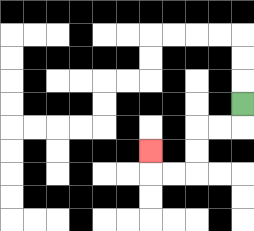{'start': '[10, 4]', 'end': '[6, 6]', 'path_directions': 'D,L,L,D,D,L,L,U', 'path_coordinates': '[[10, 4], [10, 5], [9, 5], [8, 5], [8, 6], [8, 7], [7, 7], [6, 7], [6, 6]]'}